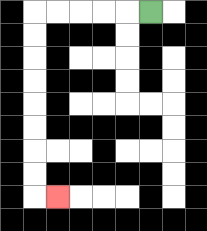{'start': '[6, 0]', 'end': '[2, 8]', 'path_directions': 'L,L,L,L,L,D,D,D,D,D,D,D,D,R', 'path_coordinates': '[[6, 0], [5, 0], [4, 0], [3, 0], [2, 0], [1, 0], [1, 1], [1, 2], [1, 3], [1, 4], [1, 5], [1, 6], [1, 7], [1, 8], [2, 8]]'}